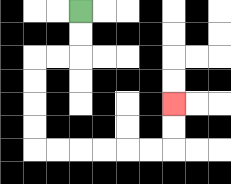{'start': '[3, 0]', 'end': '[7, 4]', 'path_directions': 'D,D,L,L,D,D,D,D,R,R,R,R,R,R,U,U', 'path_coordinates': '[[3, 0], [3, 1], [3, 2], [2, 2], [1, 2], [1, 3], [1, 4], [1, 5], [1, 6], [2, 6], [3, 6], [4, 6], [5, 6], [6, 6], [7, 6], [7, 5], [7, 4]]'}